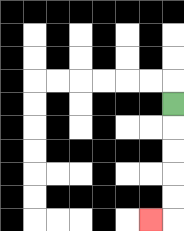{'start': '[7, 4]', 'end': '[6, 9]', 'path_directions': 'D,D,D,D,D,L', 'path_coordinates': '[[7, 4], [7, 5], [7, 6], [7, 7], [7, 8], [7, 9], [6, 9]]'}